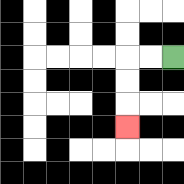{'start': '[7, 2]', 'end': '[5, 5]', 'path_directions': 'L,L,D,D,D', 'path_coordinates': '[[7, 2], [6, 2], [5, 2], [5, 3], [5, 4], [5, 5]]'}